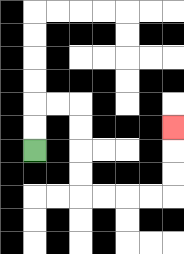{'start': '[1, 6]', 'end': '[7, 5]', 'path_directions': 'U,U,R,R,D,D,D,D,R,R,R,R,U,U,U', 'path_coordinates': '[[1, 6], [1, 5], [1, 4], [2, 4], [3, 4], [3, 5], [3, 6], [3, 7], [3, 8], [4, 8], [5, 8], [6, 8], [7, 8], [7, 7], [7, 6], [7, 5]]'}